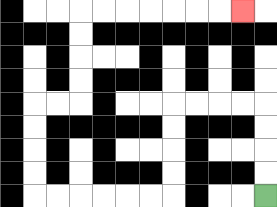{'start': '[11, 8]', 'end': '[10, 0]', 'path_directions': 'U,U,U,U,L,L,L,L,D,D,D,D,L,L,L,L,L,L,U,U,U,U,R,R,U,U,U,U,R,R,R,R,R,R,R', 'path_coordinates': '[[11, 8], [11, 7], [11, 6], [11, 5], [11, 4], [10, 4], [9, 4], [8, 4], [7, 4], [7, 5], [7, 6], [7, 7], [7, 8], [6, 8], [5, 8], [4, 8], [3, 8], [2, 8], [1, 8], [1, 7], [1, 6], [1, 5], [1, 4], [2, 4], [3, 4], [3, 3], [3, 2], [3, 1], [3, 0], [4, 0], [5, 0], [6, 0], [7, 0], [8, 0], [9, 0], [10, 0]]'}